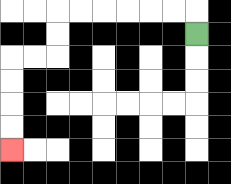{'start': '[8, 1]', 'end': '[0, 6]', 'path_directions': 'U,L,L,L,L,L,L,D,D,L,L,D,D,D,D', 'path_coordinates': '[[8, 1], [8, 0], [7, 0], [6, 0], [5, 0], [4, 0], [3, 0], [2, 0], [2, 1], [2, 2], [1, 2], [0, 2], [0, 3], [0, 4], [0, 5], [0, 6]]'}